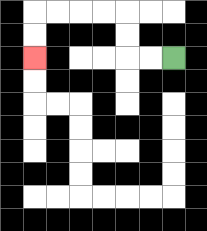{'start': '[7, 2]', 'end': '[1, 2]', 'path_directions': 'L,L,U,U,L,L,L,L,D,D', 'path_coordinates': '[[7, 2], [6, 2], [5, 2], [5, 1], [5, 0], [4, 0], [3, 0], [2, 0], [1, 0], [1, 1], [1, 2]]'}